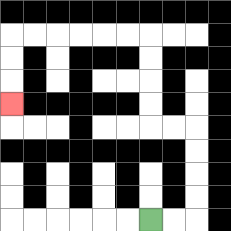{'start': '[6, 9]', 'end': '[0, 4]', 'path_directions': 'R,R,U,U,U,U,L,L,U,U,U,U,L,L,L,L,L,L,D,D,D', 'path_coordinates': '[[6, 9], [7, 9], [8, 9], [8, 8], [8, 7], [8, 6], [8, 5], [7, 5], [6, 5], [6, 4], [6, 3], [6, 2], [6, 1], [5, 1], [4, 1], [3, 1], [2, 1], [1, 1], [0, 1], [0, 2], [0, 3], [0, 4]]'}